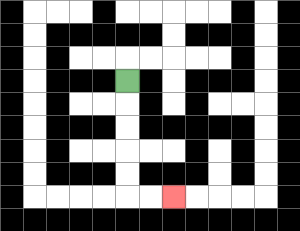{'start': '[5, 3]', 'end': '[7, 8]', 'path_directions': 'D,D,D,D,D,R,R', 'path_coordinates': '[[5, 3], [5, 4], [5, 5], [5, 6], [5, 7], [5, 8], [6, 8], [7, 8]]'}